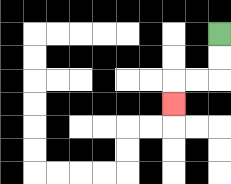{'start': '[9, 1]', 'end': '[7, 4]', 'path_directions': 'D,D,L,L,D', 'path_coordinates': '[[9, 1], [9, 2], [9, 3], [8, 3], [7, 3], [7, 4]]'}